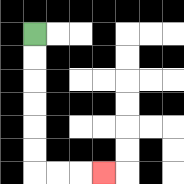{'start': '[1, 1]', 'end': '[4, 7]', 'path_directions': 'D,D,D,D,D,D,R,R,R', 'path_coordinates': '[[1, 1], [1, 2], [1, 3], [1, 4], [1, 5], [1, 6], [1, 7], [2, 7], [3, 7], [4, 7]]'}